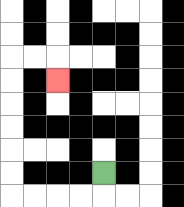{'start': '[4, 7]', 'end': '[2, 3]', 'path_directions': 'D,L,L,L,L,U,U,U,U,U,U,R,R,D', 'path_coordinates': '[[4, 7], [4, 8], [3, 8], [2, 8], [1, 8], [0, 8], [0, 7], [0, 6], [0, 5], [0, 4], [0, 3], [0, 2], [1, 2], [2, 2], [2, 3]]'}